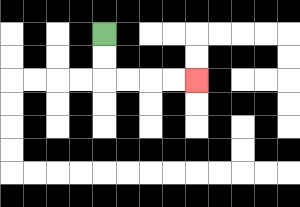{'start': '[4, 1]', 'end': '[8, 3]', 'path_directions': 'D,D,R,R,R,R', 'path_coordinates': '[[4, 1], [4, 2], [4, 3], [5, 3], [6, 3], [7, 3], [8, 3]]'}